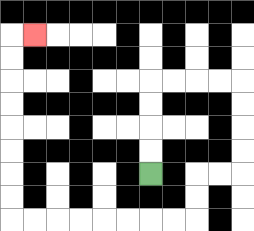{'start': '[6, 7]', 'end': '[1, 1]', 'path_directions': 'U,U,U,U,R,R,R,R,D,D,D,D,L,L,D,D,L,L,L,L,L,L,L,L,U,U,U,U,U,U,U,U,R', 'path_coordinates': '[[6, 7], [6, 6], [6, 5], [6, 4], [6, 3], [7, 3], [8, 3], [9, 3], [10, 3], [10, 4], [10, 5], [10, 6], [10, 7], [9, 7], [8, 7], [8, 8], [8, 9], [7, 9], [6, 9], [5, 9], [4, 9], [3, 9], [2, 9], [1, 9], [0, 9], [0, 8], [0, 7], [0, 6], [0, 5], [0, 4], [0, 3], [0, 2], [0, 1], [1, 1]]'}